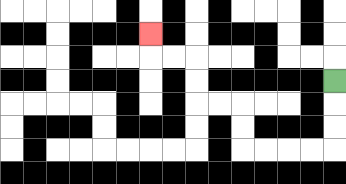{'start': '[14, 3]', 'end': '[6, 1]', 'path_directions': 'D,D,D,L,L,L,L,U,U,L,L,U,U,L,L,U', 'path_coordinates': '[[14, 3], [14, 4], [14, 5], [14, 6], [13, 6], [12, 6], [11, 6], [10, 6], [10, 5], [10, 4], [9, 4], [8, 4], [8, 3], [8, 2], [7, 2], [6, 2], [6, 1]]'}